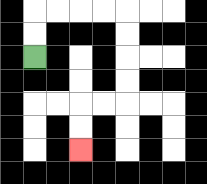{'start': '[1, 2]', 'end': '[3, 6]', 'path_directions': 'U,U,R,R,R,R,D,D,D,D,L,L,D,D', 'path_coordinates': '[[1, 2], [1, 1], [1, 0], [2, 0], [3, 0], [4, 0], [5, 0], [5, 1], [5, 2], [5, 3], [5, 4], [4, 4], [3, 4], [3, 5], [3, 6]]'}